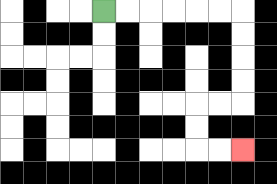{'start': '[4, 0]', 'end': '[10, 6]', 'path_directions': 'R,R,R,R,R,R,D,D,D,D,L,L,D,D,R,R', 'path_coordinates': '[[4, 0], [5, 0], [6, 0], [7, 0], [8, 0], [9, 0], [10, 0], [10, 1], [10, 2], [10, 3], [10, 4], [9, 4], [8, 4], [8, 5], [8, 6], [9, 6], [10, 6]]'}